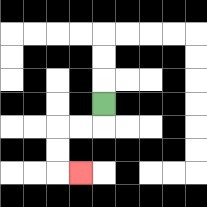{'start': '[4, 4]', 'end': '[3, 7]', 'path_directions': 'D,L,L,D,D,R', 'path_coordinates': '[[4, 4], [4, 5], [3, 5], [2, 5], [2, 6], [2, 7], [3, 7]]'}